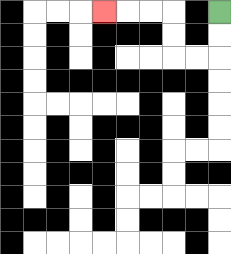{'start': '[9, 0]', 'end': '[4, 0]', 'path_directions': 'D,D,L,L,U,U,L,L,L', 'path_coordinates': '[[9, 0], [9, 1], [9, 2], [8, 2], [7, 2], [7, 1], [7, 0], [6, 0], [5, 0], [4, 0]]'}